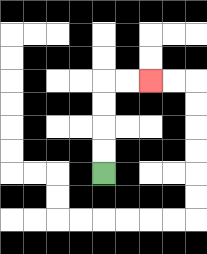{'start': '[4, 7]', 'end': '[6, 3]', 'path_directions': 'U,U,U,U,R,R', 'path_coordinates': '[[4, 7], [4, 6], [4, 5], [4, 4], [4, 3], [5, 3], [6, 3]]'}